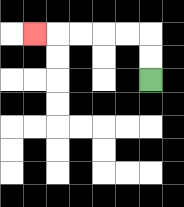{'start': '[6, 3]', 'end': '[1, 1]', 'path_directions': 'U,U,L,L,L,L,L', 'path_coordinates': '[[6, 3], [6, 2], [6, 1], [5, 1], [4, 1], [3, 1], [2, 1], [1, 1]]'}